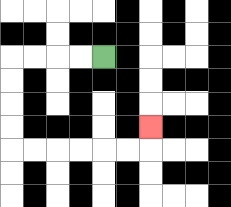{'start': '[4, 2]', 'end': '[6, 5]', 'path_directions': 'L,L,L,L,D,D,D,D,R,R,R,R,R,R,U', 'path_coordinates': '[[4, 2], [3, 2], [2, 2], [1, 2], [0, 2], [0, 3], [0, 4], [0, 5], [0, 6], [1, 6], [2, 6], [3, 6], [4, 6], [5, 6], [6, 6], [6, 5]]'}